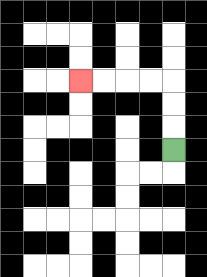{'start': '[7, 6]', 'end': '[3, 3]', 'path_directions': 'U,U,U,L,L,L,L', 'path_coordinates': '[[7, 6], [7, 5], [7, 4], [7, 3], [6, 3], [5, 3], [4, 3], [3, 3]]'}